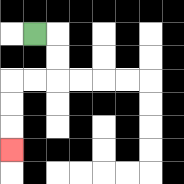{'start': '[1, 1]', 'end': '[0, 6]', 'path_directions': 'R,D,D,L,L,D,D,D', 'path_coordinates': '[[1, 1], [2, 1], [2, 2], [2, 3], [1, 3], [0, 3], [0, 4], [0, 5], [0, 6]]'}